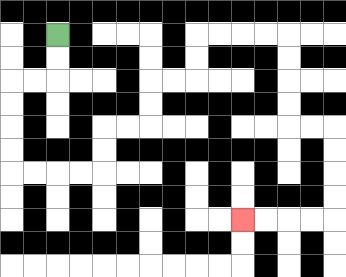{'start': '[2, 1]', 'end': '[10, 9]', 'path_directions': 'D,D,L,L,D,D,D,D,R,R,R,R,U,U,R,R,U,U,R,R,U,U,R,R,R,R,D,D,D,D,R,R,D,D,D,D,L,L,L,L', 'path_coordinates': '[[2, 1], [2, 2], [2, 3], [1, 3], [0, 3], [0, 4], [0, 5], [0, 6], [0, 7], [1, 7], [2, 7], [3, 7], [4, 7], [4, 6], [4, 5], [5, 5], [6, 5], [6, 4], [6, 3], [7, 3], [8, 3], [8, 2], [8, 1], [9, 1], [10, 1], [11, 1], [12, 1], [12, 2], [12, 3], [12, 4], [12, 5], [13, 5], [14, 5], [14, 6], [14, 7], [14, 8], [14, 9], [13, 9], [12, 9], [11, 9], [10, 9]]'}